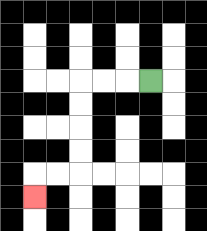{'start': '[6, 3]', 'end': '[1, 8]', 'path_directions': 'L,L,L,D,D,D,D,L,L,D', 'path_coordinates': '[[6, 3], [5, 3], [4, 3], [3, 3], [3, 4], [3, 5], [3, 6], [3, 7], [2, 7], [1, 7], [1, 8]]'}